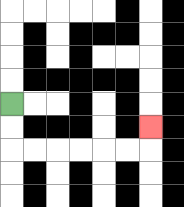{'start': '[0, 4]', 'end': '[6, 5]', 'path_directions': 'D,D,R,R,R,R,R,R,U', 'path_coordinates': '[[0, 4], [0, 5], [0, 6], [1, 6], [2, 6], [3, 6], [4, 6], [5, 6], [6, 6], [6, 5]]'}